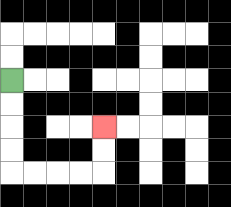{'start': '[0, 3]', 'end': '[4, 5]', 'path_directions': 'D,D,D,D,R,R,R,R,U,U', 'path_coordinates': '[[0, 3], [0, 4], [0, 5], [0, 6], [0, 7], [1, 7], [2, 7], [3, 7], [4, 7], [4, 6], [4, 5]]'}